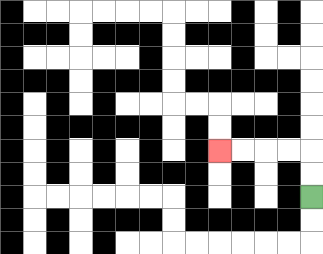{'start': '[13, 8]', 'end': '[9, 6]', 'path_directions': 'U,U,L,L,L,L', 'path_coordinates': '[[13, 8], [13, 7], [13, 6], [12, 6], [11, 6], [10, 6], [9, 6]]'}